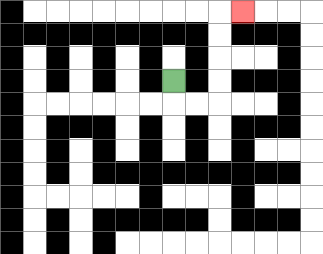{'start': '[7, 3]', 'end': '[10, 0]', 'path_directions': 'D,R,R,U,U,U,U,R', 'path_coordinates': '[[7, 3], [7, 4], [8, 4], [9, 4], [9, 3], [9, 2], [9, 1], [9, 0], [10, 0]]'}